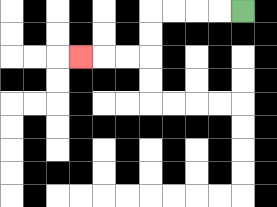{'start': '[10, 0]', 'end': '[3, 2]', 'path_directions': 'L,L,L,L,D,D,L,L,L', 'path_coordinates': '[[10, 0], [9, 0], [8, 0], [7, 0], [6, 0], [6, 1], [6, 2], [5, 2], [4, 2], [3, 2]]'}